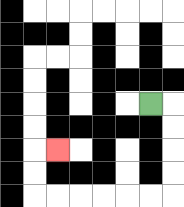{'start': '[6, 4]', 'end': '[2, 6]', 'path_directions': 'R,D,D,D,D,L,L,L,L,L,L,U,U,R', 'path_coordinates': '[[6, 4], [7, 4], [7, 5], [7, 6], [7, 7], [7, 8], [6, 8], [5, 8], [4, 8], [3, 8], [2, 8], [1, 8], [1, 7], [1, 6], [2, 6]]'}